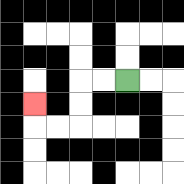{'start': '[5, 3]', 'end': '[1, 4]', 'path_directions': 'L,L,D,D,L,L,U', 'path_coordinates': '[[5, 3], [4, 3], [3, 3], [3, 4], [3, 5], [2, 5], [1, 5], [1, 4]]'}